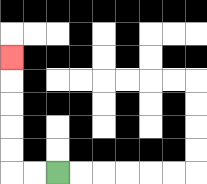{'start': '[2, 7]', 'end': '[0, 2]', 'path_directions': 'L,L,U,U,U,U,U', 'path_coordinates': '[[2, 7], [1, 7], [0, 7], [0, 6], [0, 5], [0, 4], [0, 3], [0, 2]]'}